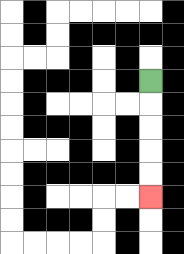{'start': '[6, 3]', 'end': '[6, 8]', 'path_directions': 'D,D,D,D,D', 'path_coordinates': '[[6, 3], [6, 4], [6, 5], [6, 6], [6, 7], [6, 8]]'}